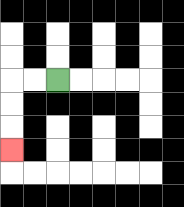{'start': '[2, 3]', 'end': '[0, 6]', 'path_directions': 'L,L,D,D,D', 'path_coordinates': '[[2, 3], [1, 3], [0, 3], [0, 4], [0, 5], [0, 6]]'}